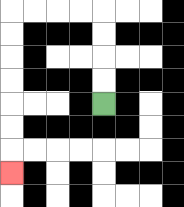{'start': '[4, 4]', 'end': '[0, 7]', 'path_directions': 'U,U,U,U,L,L,L,L,D,D,D,D,D,D,D', 'path_coordinates': '[[4, 4], [4, 3], [4, 2], [4, 1], [4, 0], [3, 0], [2, 0], [1, 0], [0, 0], [0, 1], [0, 2], [0, 3], [0, 4], [0, 5], [0, 6], [0, 7]]'}